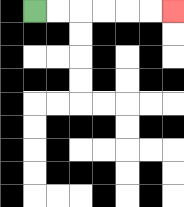{'start': '[1, 0]', 'end': '[7, 0]', 'path_directions': 'R,R,R,R,R,R', 'path_coordinates': '[[1, 0], [2, 0], [3, 0], [4, 0], [5, 0], [6, 0], [7, 0]]'}